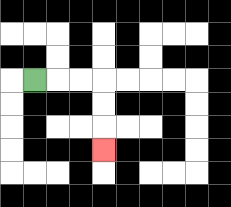{'start': '[1, 3]', 'end': '[4, 6]', 'path_directions': 'R,R,R,D,D,D', 'path_coordinates': '[[1, 3], [2, 3], [3, 3], [4, 3], [4, 4], [4, 5], [4, 6]]'}